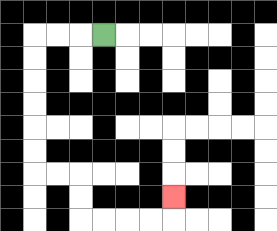{'start': '[4, 1]', 'end': '[7, 8]', 'path_directions': 'L,L,L,D,D,D,D,D,D,R,R,D,D,R,R,R,R,U', 'path_coordinates': '[[4, 1], [3, 1], [2, 1], [1, 1], [1, 2], [1, 3], [1, 4], [1, 5], [1, 6], [1, 7], [2, 7], [3, 7], [3, 8], [3, 9], [4, 9], [5, 9], [6, 9], [7, 9], [7, 8]]'}